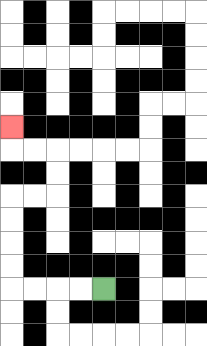{'start': '[4, 12]', 'end': '[0, 5]', 'path_directions': 'L,L,L,L,U,U,U,U,R,R,U,U,L,L,U', 'path_coordinates': '[[4, 12], [3, 12], [2, 12], [1, 12], [0, 12], [0, 11], [0, 10], [0, 9], [0, 8], [1, 8], [2, 8], [2, 7], [2, 6], [1, 6], [0, 6], [0, 5]]'}